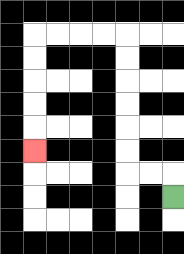{'start': '[7, 8]', 'end': '[1, 6]', 'path_directions': 'U,L,L,U,U,U,U,U,U,L,L,L,L,D,D,D,D,D', 'path_coordinates': '[[7, 8], [7, 7], [6, 7], [5, 7], [5, 6], [5, 5], [5, 4], [5, 3], [5, 2], [5, 1], [4, 1], [3, 1], [2, 1], [1, 1], [1, 2], [1, 3], [1, 4], [1, 5], [1, 6]]'}